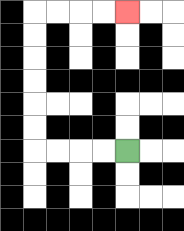{'start': '[5, 6]', 'end': '[5, 0]', 'path_directions': 'L,L,L,L,U,U,U,U,U,U,R,R,R,R', 'path_coordinates': '[[5, 6], [4, 6], [3, 6], [2, 6], [1, 6], [1, 5], [1, 4], [1, 3], [1, 2], [1, 1], [1, 0], [2, 0], [3, 0], [4, 0], [5, 0]]'}